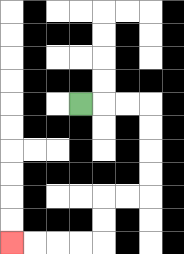{'start': '[3, 4]', 'end': '[0, 10]', 'path_directions': 'R,R,R,D,D,D,D,L,L,D,D,L,L,L,L', 'path_coordinates': '[[3, 4], [4, 4], [5, 4], [6, 4], [6, 5], [6, 6], [6, 7], [6, 8], [5, 8], [4, 8], [4, 9], [4, 10], [3, 10], [2, 10], [1, 10], [0, 10]]'}